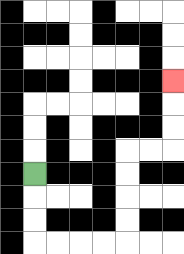{'start': '[1, 7]', 'end': '[7, 3]', 'path_directions': 'D,D,D,R,R,R,R,U,U,U,U,R,R,U,U,U', 'path_coordinates': '[[1, 7], [1, 8], [1, 9], [1, 10], [2, 10], [3, 10], [4, 10], [5, 10], [5, 9], [5, 8], [5, 7], [5, 6], [6, 6], [7, 6], [7, 5], [7, 4], [7, 3]]'}